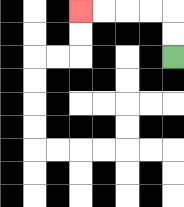{'start': '[7, 2]', 'end': '[3, 0]', 'path_directions': 'U,U,L,L,L,L', 'path_coordinates': '[[7, 2], [7, 1], [7, 0], [6, 0], [5, 0], [4, 0], [3, 0]]'}